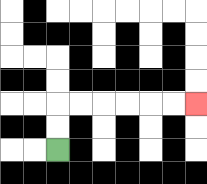{'start': '[2, 6]', 'end': '[8, 4]', 'path_directions': 'U,U,R,R,R,R,R,R', 'path_coordinates': '[[2, 6], [2, 5], [2, 4], [3, 4], [4, 4], [5, 4], [6, 4], [7, 4], [8, 4]]'}